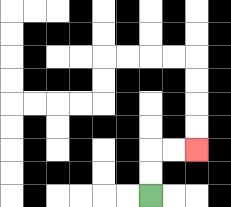{'start': '[6, 8]', 'end': '[8, 6]', 'path_directions': 'U,U,R,R', 'path_coordinates': '[[6, 8], [6, 7], [6, 6], [7, 6], [8, 6]]'}